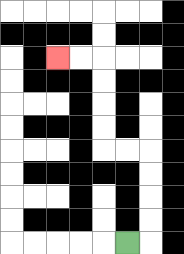{'start': '[5, 10]', 'end': '[2, 2]', 'path_directions': 'R,U,U,U,U,L,L,U,U,U,U,L,L', 'path_coordinates': '[[5, 10], [6, 10], [6, 9], [6, 8], [6, 7], [6, 6], [5, 6], [4, 6], [4, 5], [4, 4], [4, 3], [4, 2], [3, 2], [2, 2]]'}